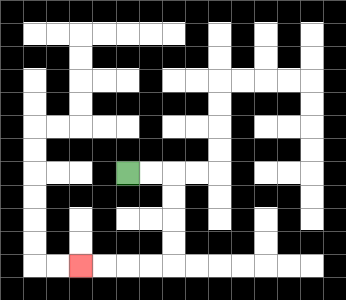{'start': '[5, 7]', 'end': '[3, 11]', 'path_directions': 'R,R,D,D,D,D,L,L,L,L', 'path_coordinates': '[[5, 7], [6, 7], [7, 7], [7, 8], [7, 9], [7, 10], [7, 11], [6, 11], [5, 11], [4, 11], [3, 11]]'}